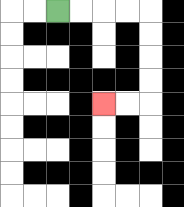{'start': '[2, 0]', 'end': '[4, 4]', 'path_directions': 'R,R,R,R,D,D,D,D,L,L', 'path_coordinates': '[[2, 0], [3, 0], [4, 0], [5, 0], [6, 0], [6, 1], [6, 2], [6, 3], [6, 4], [5, 4], [4, 4]]'}